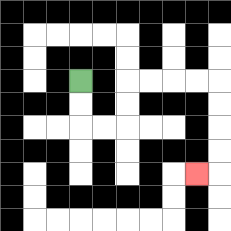{'start': '[3, 3]', 'end': '[8, 7]', 'path_directions': 'D,D,R,R,U,U,R,R,R,R,D,D,D,D,L', 'path_coordinates': '[[3, 3], [3, 4], [3, 5], [4, 5], [5, 5], [5, 4], [5, 3], [6, 3], [7, 3], [8, 3], [9, 3], [9, 4], [9, 5], [9, 6], [9, 7], [8, 7]]'}